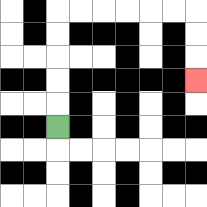{'start': '[2, 5]', 'end': '[8, 3]', 'path_directions': 'U,U,U,U,U,R,R,R,R,R,R,D,D,D', 'path_coordinates': '[[2, 5], [2, 4], [2, 3], [2, 2], [2, 1], [2, 0], [3, 0], [4, 0], [5, 0], [6, 0], [7, 0], [8, 0], [8, 1], [8, 2], [8, 3]]'}